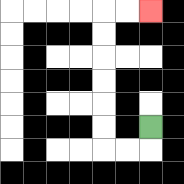{'start': '[6, 5]', 'end': '[6, 0]', 'path_directions': 'D,L,L,U,U,U,U,U,U,R,R', 'path_coordinates': '[[6, 5], [6, 6], [5, 6], [4, 6], [4, 5], [4, 4], [4, 3], [4, 2], [4, 1], [4, 0], [5, 0], [6, 0]]'}